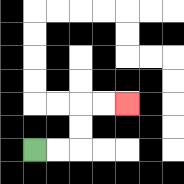{'start': '[1, 6]', 'end': '[5, 4]', 'path_directions': 'R,R,U,U,R,R', 'path_coordinates': '[[1, 6], [2, 6], [3, 6], [3, 5], [3, 4], [4, 4], [5, 4]]'}